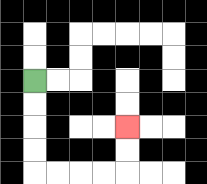{'start': '[1, 3]', 'end': '[5, 5]', 'path_directions': 'D,D,D,D,R,R,R,R,U,U', 'path_coordinates': '[[1, 3], [1, 4], [1, 5], [1, 6], [1, 7], [2, 7], [3, 7], [4, 7], [5, 7], [5, 6], [5, 5]]'}